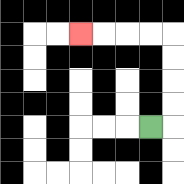{'start': '[6, 5]', 'end': '[3, 1]', 'path_directions': 'R,U,U,U,U,L,L,L,L', 'path_coordinates': '[[6, 5], [7, 5], [7, 4], [7, 3], [7, 2], [7, 1], [6, 1], [5, 1], [4, 1], [3, 1]]'}